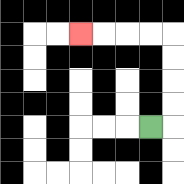{'start': '[6, 5]', 'end': '[3, 1]', 'path_directions': 'R,U,U,U,U,L,L,L,L', 'path_coordinates': '[[6, 5], [7, 5], [7, 4], [7, 3], [7, 2], [7, 1], [6, 1], [5, 1], [4, 1], [3, 1]]'}